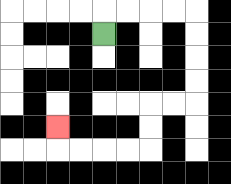{'start': '[4, 1]', 'end': '[2, 5]', 'path_directions': 'U,R,R,R,R,D,D,D,D,L,L,D,D,L,L,L,L,U', 'path_coordinates': '[[4, 1], [4, 0], [5, 0], [6, 0], [7, 0], [8, 0], [8, 1], [8, 2], [8, 3], [8, 4], [7, 4], [6, 4], [6, 5], [6, 6], [5, 6], [4, 6], [3, 6], [2, 6], [2, 5]]'}